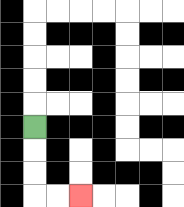{'start': '[1, 5]', 'end': '[3, 8]', 'path_directions': 'D,D,D,R,R', 'path_coordinates': '[[1, 5], [1, 6], [1, 7], [1, 8], [2, 8], [3, 8]]'}